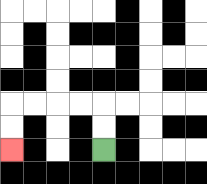{'start': '[4, 6]', 'end': '[0, 6]', 'path_directions': 'U,U,L,L,L,L,D,D', 'path_coordinates': '[[4, 6], [4, 5], [4, 4], [3, 4], [2, 4], [1, 4], [0, 4], [0, 5], [0, 6]]'}